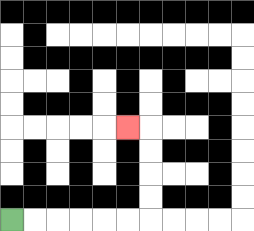{'start': '[0, 9]', 'end': '[5, 5]', 'path_directions': 'R,R,R,R,R,R,U,U,U,U,L', 'path_coordinates': '[[0, 9], [1, 9], [2, 9], [3, 9], [4, 9], [5, 9], [6, 9], [6, 8], [6, 7], [6, 6], [6, 5], [5, 5]]'}